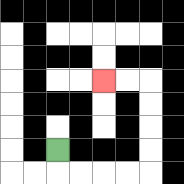{'start': '[2, 6]', 'end': '[4, 3]', 'path_directions': 'D,R,R,R,R,U,U,U,U,L,L', 'path_coordinates': '[[2, 6], [2, 7], [3, 7], [4, 7], [5, 7], [6, 7], [6, 6], [6, 5], [6, 4], [6, 3], [5, 3], [4, 3]]'}